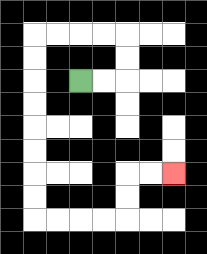{'start': '[3, 3]', 'end': '[7, 7]', 'path_directions': 'R,R,U,U,L,L,L,L,D,D,D,D,D,D,D,D,R,R,R,R,U,U,R,R', 'path_coordinates': '[[3, 3], [4, 3], [5, 3], [5, 2], [5, 1], [4, 1], [3, 1], [2, 1], [1, 1], [1, 2], [1, 3], [1, 4], [1, 5], [1, 6], [1, 7], [1, 8], [1, 9], [2, 9], [3, 9], [4, 9], [5, 9], [5, 8], [5, 7], [6, 7], [7, 7]]'}